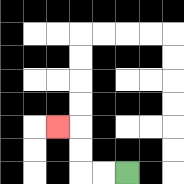{'start': '[5, 7]', 'end': '[2, 5]', 'path_directions': 'L,L,U,U,L', 'path_coordinates': '[[5, 7], [4, 7], [3, 7], [3, 6], [3, 5], [2, 5]]'}